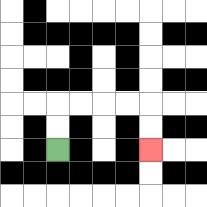{'start': '[2, 6]', 'end': '[6, 6]', 'path_directions': 'U,U,R,R,R,R,D,D', 'path_coordinates': '[[2, 6], [2, 5], [2, 4], [3, 4], [4, 4], [5, 4], [6, 4], [6, 5], [6, 6]]'}